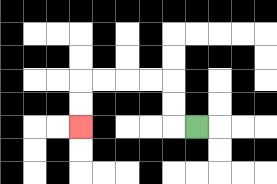{'start': '[8, 5]', 'end': '[3, 5]', 'path_directions': 'L,U,U,L,L,L,L,D,D', 'path_coordinates': '[[8, 5], [7, 5], [7, 4], [7, 3], [6, 3], [5, 3], [4, 3], [3, 3], [3, 4], [3, 5]]'}